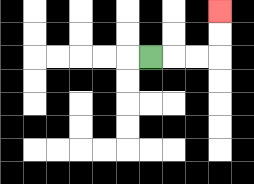{'start': '[6, 2]', 'end': '[9, 0]', 'path_directions': 'R,R,R,U,U', 'path_coordinates': '[[6, 2], [7, 2], [8, 2], [9, 2], [9, 1], [9, 0]]'}